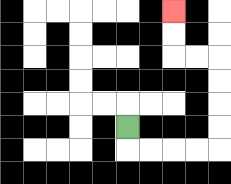{'start': '[5, 5]', 'end': '[7, 0]', 'path_directions': 'D,R,R,R,R,U,U,U,U,L,L,U,U', 'path_coordinates': '[[5, 5], [5, 6], [6, 6], [7, 6], [8, 6], [9, 6], [9, 5], [9, 4], [9, 3], [9, 2], [8, 2], [7, 2], [7, 1], [7, 0]]'}